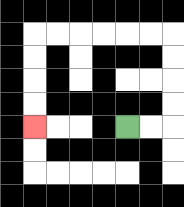{'start': '[5, 5]', 'end': '[1, 5]', 'path_directions': 'R,R,U,U,U,U,L,L,L,L,L,L,D,D,D,D', 'path_coordinates': '[[5, 5], [6, 5], [7, 5], [7, 4], [7, 3], [7, 2], [7, 1], [6, 1], [5, 1], [4, 1], [3, 1], [2, 1], [1, 1], [1, 2], [1, 3], [1, 4], [1, 5]]'}